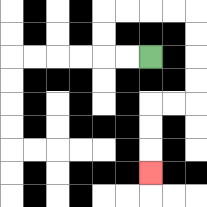{'start': '[6, 2]', 'end': '[6, 7]', 'path_directions': 'L,L,U,U,R,R,R,R,D,D,D,D,L,L,D,D,D', 'path_coordinates': '[[6, 2], [5, 2], [4, 2], [4, 1], [4, 0], [5, 0], [6, 0], [7, 0], [8, 0], [8, 1], [8, 2], [8, 3], [8, 4], [7, 4], [6, 4], [6, 5], [6, 6], [6, 7]]'}